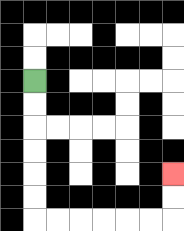{'start': '[1, 3]', 'end': '[7, 7]', 'path_directions': 'D,D,D,D,D,D,R,R,R,R,R,R,U,U', 'path_coordinates': '[[1, 3], [1, 4], [1, 5], [1, 6], [1, 7], [1, 8], [1, 9], [2, 9], [3, 9], [4, 9], [5, 9], [6, 9], [7, 9], [7, 8], [7, 7]]'}